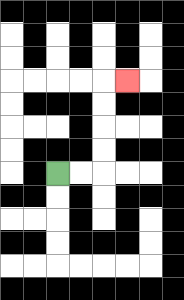{'start': '[2, 7]', 'end': '[5, 3]', 'path_directions': 'R,R,U,U,U,U,R', 'path_coordinates': '[[2, 7], [3, 7], [4, 7], [4, 6], [4, 5], [4, 4], [4, 3], [5, 3]]'}